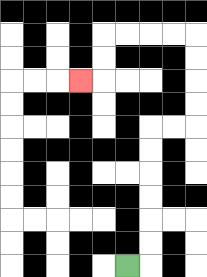{'start': '[5, 11]', 'end': '[3, 3]', 'path_directions': 'R,U,U,U,U,U,U,R,R,U,U,U,U,L,L,L,L,D,D,L', 'path_coordinates': '[[5, 11], [6, 11], [6, 10], [6, 9], [6, 8], [6, 7], [6, 6], [6, 5], [7, 5], [8, 5], [8, 4], [8, 3], [8, 2], [8, 1], [7, 1], [6, 1], [5, 1], [4, 1], [4, 2], [4, 3], [3, 3]]'}